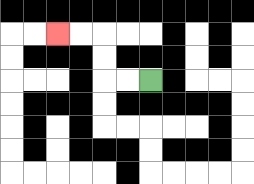{'start': '[6, 3]', 'end': '[2, 1]', 'path_directions': 'L,L,U,U,L,L', 'path_coordinates': '[[6, 3], [5, 3], [4, 3], [4, 2], [4, 1], [3, 1], [2, 1]]'}